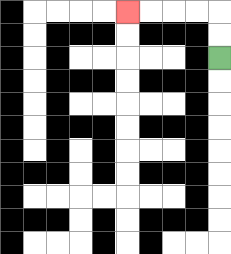{'start': '[9, 2]', 'end': '[5, 0]', 'path_directions': 'U,U,L,L,L,L', 'path_coordinates': '[[9, 2], [9, 1], [9, 0], [8, 0], [7, 0], [6, 0], [5, 0]]'}